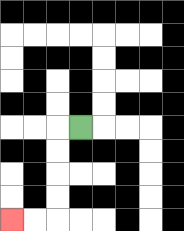{'start': '[3, 5]', 'end': '[0, 9]', 'path_directions': 'L,D,D,D,D,L,L', 'path_coordinates': '[[3, 5], [2, 5], [2, 6], [2, 7], [2, 8], [2, 9], [1, 9], [0, 9]]'}